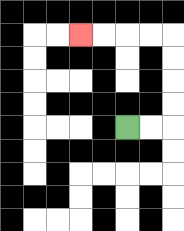{'start': '[5, 5]', 'end': '[3, 1]', 'path_directions': 'R,R,U,U,U,U,L,L,L,L', 'path_coordinates': '[[5, 5], [6, 5], [7, 5], [7, 4], [7, 3], [7, 2], [7, 1], [6, 1], [5, 1], [4, 1], [3, 1]]'}